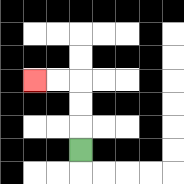{'start': '[3, 6]', 'end': '[1, 3]', 'path_directions': 'U,U,U,L,L', 'path_coordinates': '[[3, 6], [3, 5], [3, 4], [3, 3], [2, 3], [1, 3]]'}